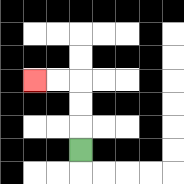{'start': '[3, 6]', 'end': '[1, 3]', 'path_directions': 'U,U,U,L,L', 'path_coordinates': '[[3, 6], [3, 5], [3, 4], [3, 3], [2, 3], [1, 3]]'}